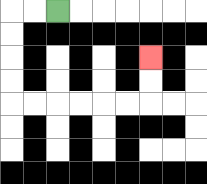{'start': '[2, 0]', 'end': '[6, 2]', 'path_directions': 'L,L,D,D,D,D,R,R,R,R,R,R,U,U', 'path_coordinates': '[[2, 0], [1, 0], [0, 0], [0, 1], [0, 2], [0, 3], [0, 4], [1, 4], [2, 4], [3, 4], [4, 4], [5, 4], [6, 4], [6, 3], [6, 2]]'}